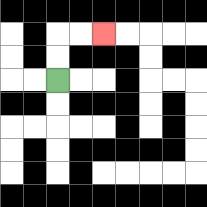{'start': '[2, 3]', 'end': '[4, 1]', 'path_directions': 'U,U,R,R', 'path_coordinates': '[[2, 3], [2, 2], [2, 1], [3, 1], [4, 1]]'}